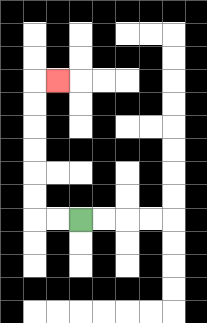{'start': '[3, 9]', 'end': '[2, 3]', 'path_directions': 'L,L,U,U,U,U,U,U,R', 'path_coordinates': '[[3, 9], [2, 9], [1, 9], [1, 8], [1, 7], [1, 6], [1, 5], [1, 4], [1, 3], [2, 3]]'}